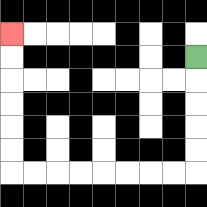{'start': '[8, 2]', 'end': '[0, 1]', 'path_directions': 'D,D,D,D,D,L,L,L,L,L,L,L,L,U,U,U,U,U,U', 'path_coordinates': '[[8, 2], [8, 3], [8, 4], [8, 5], [8, 6], [8, 7], [7, 7], [6, 7], [5, 7], [4, 7], [3, 7], [2, 7], [1, 7], [0, 7], [0, 6], [0, 5], [0, 4], [0, 3], [0, 2], [0, 1]]'}